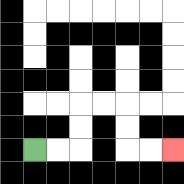{'start': '[1, 6]', 'end': '[7, 6]', 'path_directions': 'R,R,U,U,R,R,D,D,R,R', 'path_coordinates': '[[1, 6], [2, 6], [3, 6], [3, 5], [3, 4], [4, 4], [5, 4], [5, 5], [5, 6], [6, 6], [7, 6]]'}